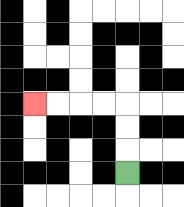{'start': '[5, 7]', 'end': '[1, 4]', 'path_directions': 'U,U,U,L,L,L,L', 'path_coordinates': '[[5, 7], [5, 6], [5, 5], [5, 4], [4, 4], [3, 4], [2, 4], [1, 4]]'}